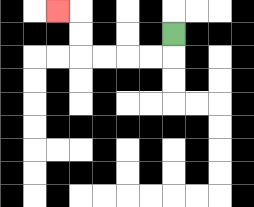{'start': '[7, 1]', 'end': '[2, 0]', 'path_directions': 'D,L,L,L,L,U,U,L', 'path_coordinates': '[[7, 1], [7, 2], [6, 2], [5, 2], [4, 2], [3, 2], [3, 1], [3, 0], [2, 0]]'}